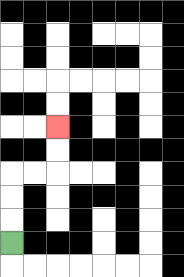{'start': '[0, 10]', 'end': '[2, 5]', 'path_directions': 'U,U,U,R,R,U,U', 'path_coordinates': '[[0, 10], [0, 9], [0, 8], [0, 7], [1, 7], [2, 7], [2, 6], [2, 5]]'}